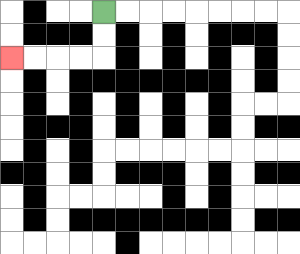{'start': '[4, 0]', 'end': '[0, 2]', 'path_directions': 'D,D,L,L,L,L', 'path_coordinates': '[[4, 0], [4, 1], [4, 2], [3, 2], [2, 2], [1, 2], [0, 2]]'}